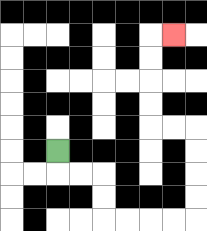{'start': '[2, 6]', 'end': '[7, 1]', 'path_directions': 'D,R,R,D,D,R,R,R,R,U,U,U,U,L,L,U,U,U,U,R', 'path_coordinates': '[[2, 6], [2, 7], [3, 7], [4, 7], [4, 8], [4, 9], [5, 9], [6, 9], [7, 9], [8, 9], [8, 8], [8, 7], [8, 6], [8, 5], [7, 5], [6, 5], [6, 4], [6, 3], [6, 2], [6, 1], [7, 1]]'}